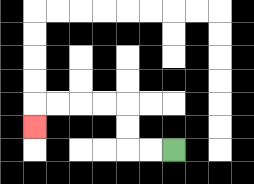{'start': '[7, 6]', 'end': '[1, 5]', 'path_directions': 'L,L,U,U,L,L,L,L,D', 'path_coordinates': '[[7, 6], [6, 6], [5, 6], [5, 5], [5, 4], [4, 4], [3, 4], [2, 4], [1, 4], [1, 5]]'}